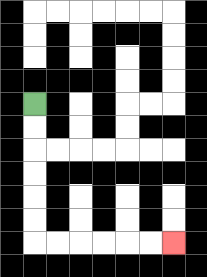{'start': '[1, 4]', 'end': '[7, 10]', 'path_directions': 'D,D,D,D,D,D,R,R,R,R,R,R', 'path_coordinates': '[[1, 4], [1, 5], [1, 6], [1, 7], [1, 8], [1, 9], [1, 10], [2, 10], [3, 10], [4, 10], [5, 10], [6, 10], [7, 10]]'}